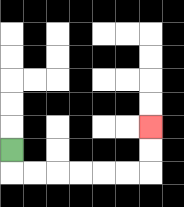{'start': '[0, 6]', 'end': '[6, 5]', 'path_directions': 'D,R,R,R,R,R,R,U,U', 'path_coordinates': '[[0, 6], [0, 7], [1, 7], [2, 7], [3, 7], [4, 7], [5, 7], [6, 7], [6, 6], [6, 5]]'}